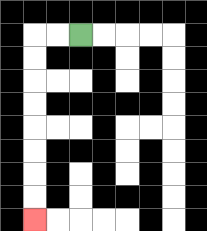{'start': '[3, 1]', 'end': '[1, 9]', 'path_directions': 'L,L,D,D,D,D,D,D,D,D', 'path_coordinates': '[[3, 1], [2, 1], [1, 1], [1, 2], [1, 3], [1, 4], [1, 5], [1, 6], [1, 7], [1, 8], [1, 9]]'}